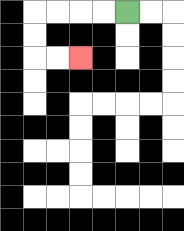{'start': '[5, 0]', 'end': '[3, 2]', 'path_directions': 'L,L,L,L,D,D,R,R', 'path_coordinates': '[[5, 0], [4, 0], [3, 0], [2, 0], [1, 0], [1, 1], [1, 2], [2, 2], [3, 2]]'}